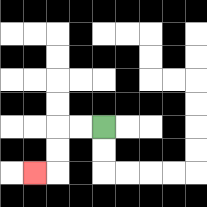{'start': '[4, 5]', 'end': '[1, 7]', 'path_directions': 'L,L,D,D,L', 'path_coordinates': '[[4, 5], [3, 5], [2, 5], [2, 6], [2, 7], [1, 7]]'}